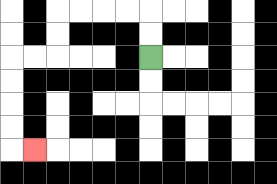{'start': '[6, 2]', 'end': '[1, 6]', 'path_directions': 'U,U,L,L,L,L,D,D,L,L,D,D,D,D,R', 'path_coordinates': '[[6, 2], [6, 1], [6, 0], [5, 0], [4, 0], [3, 0], [2, 0], [2, 1], [2, 2], [1, 2], [0, 2], [0, 3], [0, 4], [0, 5], [0, 6], [1, 6]]'}